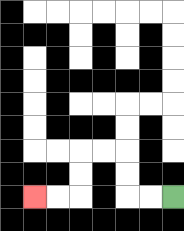{'start': '[7, 8]', 'end': '[1, 8]', 'path_directions': 'L,L,U,U,L,L,D,D,L,L', 'path_coordinates': '[[7, 8], [6, 8], [5, 8], [5, 7], [5, 6], [4, 6], [3, 6], [3, 7], [3, 8], [2, 8], [1, 8]]'}